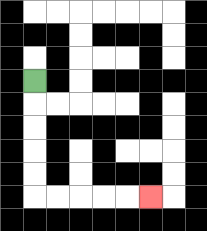{'start': '[1, 3]', 'end': '[6, 8]', 'path_directions': 'D,D,D,D,D,R,R,R,R,R', 'path_coordinates': '[[1, 3], [1, 4], [1, 5], [1, 6], [1, 7], [1, 8], [2, 8], [3, 8], [4, 8], [5, 8], [6, 8]]'}